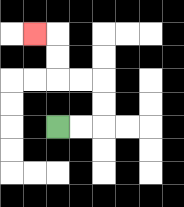{'start': '[2, 5]', 'end': '[1, 1]', 'path_directions': 'R,R,U,U,L,L,U,U,L', 'path_coordinates': '[[2, 5], [3, 5], [4, 5], [4, 4], [4, 3], [3, 3], [2, 3], [2, 2], [2, 1], [1, 1]]'}